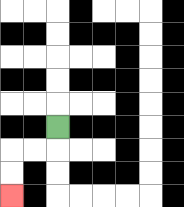{'start': '[2, 5]', 'end': '[0, 8]', 'path_directions': 'D,L,L,D,D', 'path_coordinates': '[[2, 5], [2, 6], [1, 6], [0, 6], [0, 7], [0, 8]]'}